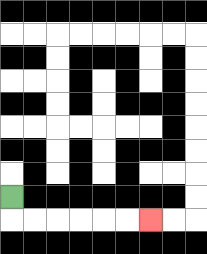{'start': '[0, 8]', 'end': '[6, 9]', 'path_directions': 'D,R,R,R,R,R,R', 'path_coordinates': '[[0, 8], [0, 9], [1, 9], [2, 9], [3, 9], [4, 9], [5, 9], [6, 9]]'}